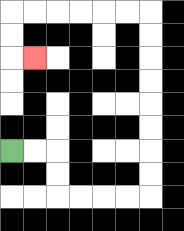{'start': '[0, 6]', 'end': '[1, 2]', 'path_directions': 'R,R,D,D,R,R,R,R,U,U,U,U,U,U,U,U,L,L,L,L,L,L,D,D,R', 'path_coordinates': '[[0, 6], [1, 6], [2, 6], [2, 7], [2, 8], [3, 8], [4, 8], [5, 8], [6, 8], [6, 7], [6, 6], [6, 5], [6, 4], [6, 3], [6, 2], [6, 1], [6, 0], [5, 0], [4, 0], [3, 0], [2, 0], [1, 0], [0, 0], [0, 1], [0, 2], [1, 2]]'}